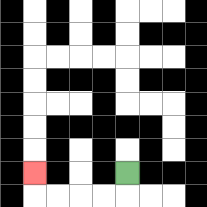{'start': '[5, 7]', 'end': '[1, 7]', 'path_directions': 'D,L,L,L,L,U', 'path_coordinates': '[[5, 7], [5, 8], [4, 8], [3, 8], [2, 8], [1, 8], [1, 7]]'}